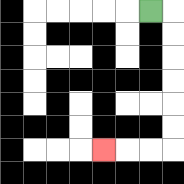{'start': '[6, 0]', 'end': '[4, 6]', 'path_directions': 'R,D,D,D,D,D,D,L,L,L', 'path_coordinates': '[[6, 0], [7, 0], [7, 1], [7, 2], [7, 3], [7, 4], [7, 5], [7, 6], [6, 6], [5, 6], [4, 6]]'}